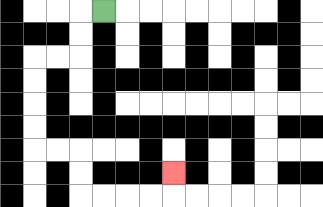{'start': '[4, 0]', 'end': '[7, 7]', 'path_directions': 'L,D,D,L,L,D,D,D,D,R,R,D,D,R,R,R,R,U', 'path_coordinates': '[[4, 0], [3, 0], [3, 1], [3, 2], [2, 2], [1, 2], [1, 3], [1, 4], [1, 5], [1, 6], [2, 6], [3, 6], [3, 7], [3, 8], [4, 8], [5, 8], [6, 8], [7, 8], [7, 7]]'}